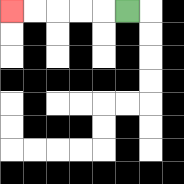{'start': '[5, 0]', 'end': '[0, 0]', 'path_directions': 'L,L,L,L,L', 'path_coordinates': '[[5, 0], [4, 0], [3, 0], [2, 0], [1, 0], [0, 0]]'}